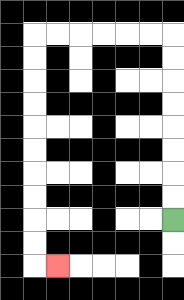{'start': '[7, 9]', 'end': '[2, 11]', 'path_directions': 'U,U,U,U,U,U,U,U,L,L,L,L,L,L,D,D,D,D,D,D,D,D,D,D,R', 'path_coordinates': '[[7, 9], [7, 8], [7, 7], [7, 6], [7, 5], [7, 4], [7, 3], [7, 2], [7, 1], [6, 1], [5, 1], [4, 1], [3, 1], [2, 1], [1, 1], [1, 2], [1, 3], [1, 4], [1, 5], [1, 6], [1, 7], [1, 8], [1, 9], [1, 10], [1, 11], [2, 11]]'}